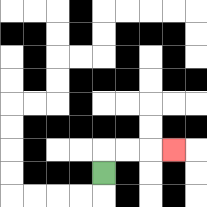{'start': '[4, 7]', 'end': '[7, 6]', 'path_directions': 'U,R,R,R', 'path_coordinates': '[[4, 7], [4, 6], [5, 6], [6, 6], [7, 6]]'}